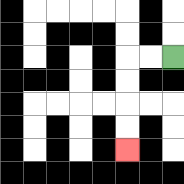{'start': '[7, 2]', 'end': '[5, 6]', 'path_directions': 'L,L,D,D,D,D', 'path_coordinates': '[[7, 2], [6, 2], [5, 2], [5, 3], [5, 4], [5, 5], [5, 6]]'}